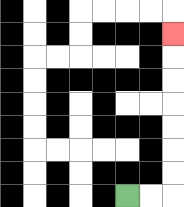{'start': '[5, 8]', 'end': '[7, 1]', 'path_directions': 'R,R,U,U,U,U,U,U,U', 'path_coordinates': '[[5, 8], [6, 8], [7, 8], [7, 7], [7, 6], [7, 5], [7, 4], [7, 3], [7, 2], [7, 1]]'}